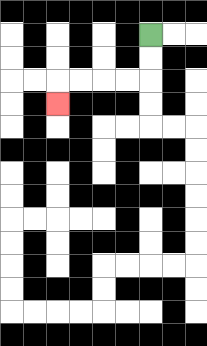{'start': '[6, 1]', 'end': '[2, 4]', 'path_directions': 'D,D,L,L,L,L,D', 'path_coordinates': '[[6, 1], [6, 2], [6, 3], [5, 3], [4, 3], [3, 3], [2, 3], [2, 4]]'}